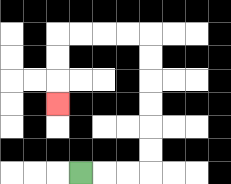{'start': '[3, 7]', 'end': '[2, 4]', 'path_directions': 'R,R,R,U,U,U,U,U,U,L,L,L,L,D,D,D', 'path_coordinates': '[[3, 7], [4, 7], [5, 7], [6, 7], [6, 6], [6, 5], [6, 4], [6, 3], [6, 2], [6, 1], [5, 1], [4, 1], [3, 1], [2, 1], [2, 2], [2, 3], [2, 4]]'}